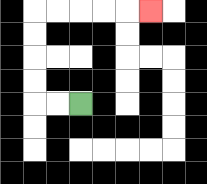{'start': '[3, 4]', 'end': '[6, 0]', 'path_directions': 'L,L,U,U,U,U,R,R,R,R,R', 'path_coordinates': '[[3, 4], [2, 4], [1, 4], [1, 3], [1, 2], [1, 1], [1, 0], [2, 0], [3, 0], [4, 0], [5, 0], [6, 0]]'}